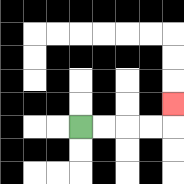{'start': '[3, 5]', 'end': '[7, 4]', 'path_directions': 'R,R,R,R,U', 'path_coordinates': '[[3, 5], [4, 5], [5, 5], [6, 5], [7, 5], [7, 4]]'}